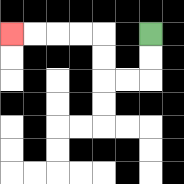{'start': '[6, 1]', 'end': '[0, 1]', 'path_directions': 'D,D,L,L,U,U,L,L,L,L', 'path_coordinates': '[[6, 1], [6, 2], [6, 3], [5, 3], [4, 3], [4, 2], [4, 1], [3, 1], [2, 1], [1, 1], [0, 1]]'}